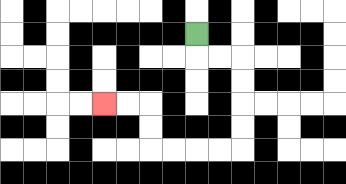{'start': '[8, 1]', 'end': '[4, 4]', 'path_directions': 'D,R,R,D,D,D,D,L,L,L,L,U,U,L,L', 'path_coordinates': '[[8, 1], [8, 2], [9, 2], [10, 2], [10, 3], [10, 4], [10, 5], [10, 6], [9, 6], [8, 6], [7, 6], [6, 6], [6, 5], [6, 4], [5, 4], [4, 4]]'}